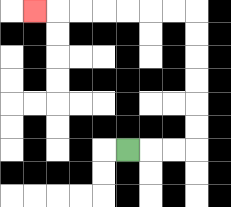{'start': '[5, 6]', 'end': '[1, 0]', 'path_directions': 'R,R,R,U,U,U,U,U,U,L,L,L,L,L,L,L', 'path_coordinates': '[[5, 6], [6, 6], [7, 6], [8, 6], [8, 5], [8, 4], [8, 3], [8, 2], [8, 1], [8, 0], [7, 0], [6, 0], [5, 0], [4, 0], [3, 0], [2, 0], [1, 0]]'}